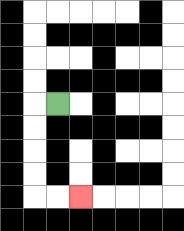{'start': '[2, 4]', 'end': '[3, 8]', 'path_directions': 'L,D,D,D,D,R,R', 'path_coordinates': '[[2, 4], [1, 4], [1, 5], [1, 6], [1, 7], [1, 8], [2, 8], [3, 8]]'}